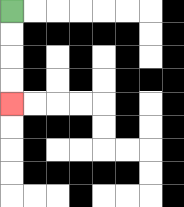{'start': '[0, 0]', 'end': '[0, 4]', 'path_directions': 'D,D,D,D', 'path_coordinates': '[[0, 0], [0, 1], [0, 2], [0, 3], [0, 4]]'}